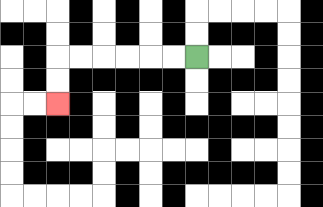{'start': '[8, 2]', 'end': '[2, 4]', 'path_directions': 'L,L,L,L,L,L,D,D', 'path_coordinates': '[[8, 2], [7, 2], [6, 2], [5, 2], [4, 2], [3, 2], [2, 2], [2, 3], [2, 4]]'}